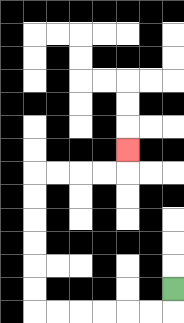{'start': '[7, 12]', 'end': '[5, 6]', 'path_directions': 'D,L,L,L,L,L,L,U,U,U,U,U,U,R,R,R,R,U', 'path_coordinates': '[[7, 12], [7, 13], [6, 13], [5, 13], [4, 13], [3, 13], [2, 13], [1, 13], [1, 12], [1, 11], [1, 10], [1, 9], [1, 8], [1, 7], [2, 7], [3, 7], [4, 7], [5, 7], [5, 6]]'}